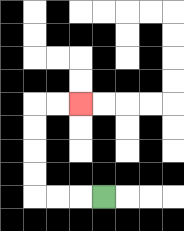{'start': '[4, 8]', 'end': '[3, 4]', 'path_directions': 'L,L,L,U,U,U,U,R,R', 'path_coordinates': '[[4, 8], [3, 8], [2, 8], [1, 8], [1, 7], [1, 6], [1, 5], [1, 4], [2, 4], [3, 4]]'}